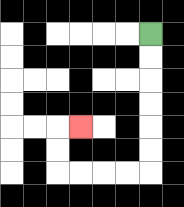{'start': '[6, 1]', 'end': '[3, 5]', 'path_directions': 'D,D,D,D,D,D,L,L,L,L,U,U,R', 'path_coordinates': '[[6, 1], [6, 2], [6, 3], [6, 4], [6, 5], [6, 6], [6, 7], [5, 7], [4, 7], [3, 7], [2, 7], [2, 6], [2, 5], [3, 5]]'}